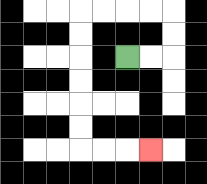{'start': '[5, 2]', 'end': '[6, 6]', 'path_directions': 'R,R,U,U,L,L,L,L,D,D,D,D,D,D,R,R,R', 'path_coordinates': '[[5, 2], [6, 2], [7, 2], [7, 1], [7, 0], [6, 0], [5, 0], [4, 0], [3, 0], [3, 1], [3, 2], [3, 3], [3, 4], [3, 5], [3, 6], [4, 6], [5, 6], [6, 6]]'}